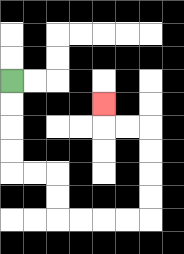{'start': '[0, 3]', 'end': '[4, 4]', 'path_directions': 'D,D,D,D,R,R,D,D,R,R,R,R,U,U,U,U,L,L,U', 'path_coordinates': '[[0, 3], [0, 4], [0, 5], [0, 6], [0, 7], [1, 7], [2, 7], [2, 8], [2, 9], [3, 9], [4, 9], [5, 9], [6, 9], [6, 8], [6, 7], [6, 6], [6, 5], [5, 5], [4, 5], [4, 4]]'}